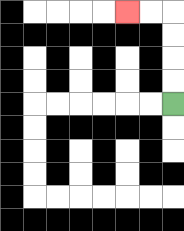{'start': '[7, 4]', 'end': '[5, 0]', 'path_directions': 'U,U,U,U,L,L', 'path_coordinates': '[[7, 4], [7, 3], [7, 2], [7, 1], [7, 0], [6, 0], [5, 0]]'}